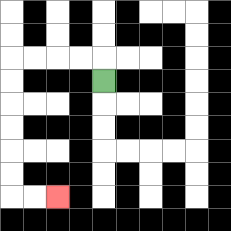{'start': '[4, 3]', 'end': '[2, 8]', 'path_directions': 'U,L,L,L,L,D,D,D,D,D,D,R,R', 'path_coordinates': '[[4, 3], [4, 2], [3, 2], [2, 2], [1, 2], [0, 2], [0, 3], [0, 4], [0, 5], [0, 6], [0, 7], [0, 8], [1, 8], [2, 8]]'}